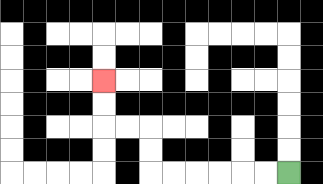{'start': '[12, 7]', 'end': '[4, 3]', 'path_directions': 'L,L,L,L,L,L,U,U,L,L,U,U', 'path_coordinates': '[[12, 7], [11, 7], [10, 7], [9, 7], [8, 7], [7, 7], [6, 7], [6, 6], [6, 5], [5, 5], [4, 5], [4, 4], [4, 3]]'}